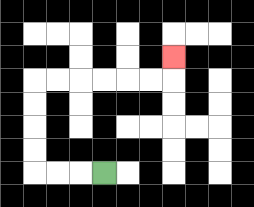{'start': '[4, 7]', 'end': '[7, 2]', 'path_directions': 'L,L,L,U,U,U,U,R,R,R,R,R,R,U', 'path_coordinates': '[[4, 7], [3, 7], [2, 7], [1, 7], [1, 6], [1, 5], [1, 4], [1, 3], [2, 3], [3, 3], [4, 3], [5, 3], [6, 3], [7, 3], [7, 2]]'}